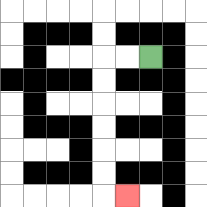{'start': '[6, 2]', 'end': '[5, 8]', 'path_directions': 'L,L,D,D,D,D,D,D,R', 'path_coordinates': '[[6, 2], [5, 2], [4, 2], [4, 3], [4, 4], [4, 5], [4, 6], [4, 7], [4, 8], [5, 8]]'}